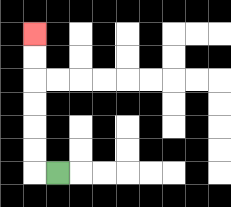{'start': '[2, 7]', 'end': '[1, 1]', 'path_directions': 'L,U,U,U,U,U,U', 'path_coordinates': '[[2, 7], [1, 7], [1, 6], [1, 5], [1, 4], [1, 3], [1, 2], [1, 1]]'}